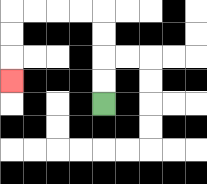{'start': '[4, 4]', 'end': '[0, 3]', 'path_directions': 'U,U,U,U,L,L,L,L,D,D,D', 'path_coordinates': '[[4, 4], [4, 3], [4, 2], [4, 1], [4, 0], [3, 0], [2, 0], [1, 0], [0, 0], [0, 1], [0, 2], [0, 3]]'}